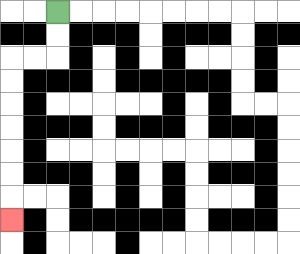{'start': '[2, 0]', 'end': '[0, 9]', 'path_directions': 'D,D,L,L,D,D,D,D,D,D,D', 'path_coordinates': '[[2, 0], [2, 1], [2, 2], [1, 2], [0, 2], [0, 3], [0, 4], [0, 5], [0, 6], [0, 7], [0, 8], [0, 9]]'}